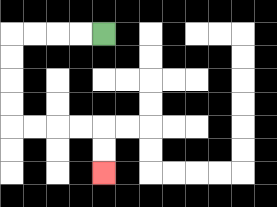{'start': '[4, 1]', 'end': '[4, 7]', 'path_directions': 'L,L,L,L,D,D,D,D,R,R,R,R,D,D', 'path_coordinates': '[[4, 1], [3, 1], [2, 1], [1, 1], [0, 1], [0, 2], [0, 3], [0, 4], [0, 5], [1, 5], [2, 5], [3, 5], [4, 5], [4, 6], [4, 7]]'}